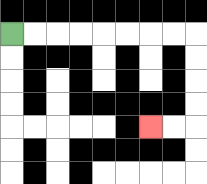{'start': '[0, 1]', 'end': '[6, 5]', 'path_directions': 'R,R,R,R,R,R,R,R,D,D,D,D,L,L', 'path_coordinates': '[[0, 1], [1, 1], [2, 1], [3, 1], [4, 1], [5, 1], [6, 1], [7, 1], [8, 1], [8, 2], [8, 3], [8, 4], [8, 5], [7, 5], [6, 5]]'}